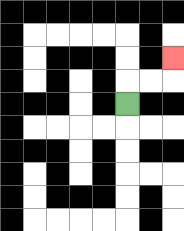{'start': '[5, 4]', 'end': '[7, 2]', 'path_directions': 'U,R,R,U', 'path_coordinates': '[[5, 4], [5, 3], [6, 3], [7, 3], [7, 2]]'}